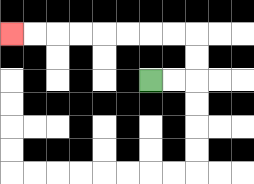{'start': '[6, 3]', 'end': '[0, 1]', 'path_directions': 'R,R,U,U,L,L,L,L,L,L,L,L', 'path_coordinates': '[[6, 3], [7, 3], [8, 3], [8, 2], [8, 1], [7, 1], [6, 1], [5, 1], [4, 1], [3, 1], [2, 1], [1, 1], [0, 1]]'}